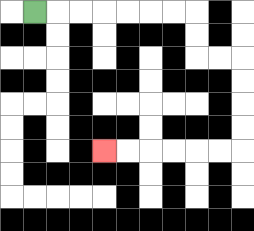{'start': '[1, 0]', 'end': '[4, 6]', 'path_directions': 'R,R,R,R,R,R,R,D,D,R,R,D,D,D,D,L,L,L,L,L,L', 'path_coordinates': '[[1, 0], [2, 0], [3, 0], [4, 0], [5, 0], [6, 0], [7, 0], [8, 0], [8, 1], [8, 2], [9, 2], [10, 2], [10, 3], [10, 4], [10, 5], [10, 6], [9, 6], [8, 6], [7, 6], [6, 6], [5, 6], [4, 6]]'}